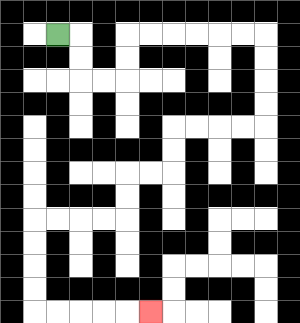{'start': '[2, 1]', 'end': '[6, 13]', 'path_directions': 'R,D,D,R,R,U,U,R,R,R,R,R,R,D,D,D,D,L,L,L,L,D,D,L,L,D,D,L,L,L,L,D,D,D,D,R,R,R,R,R', 'path_coordinates': '[[2, 1], [3, 1], [3, 2], [3, 3], [4, 3], [5, 3], [5, 2], [5, 1], [6, 1], [7, 1], [8, 1], [9, 1], [10, 1], [11, 1], [11, 2], [11, 3], [11, 4], [11, 5], [10, 5], [9, 5], [8, 5], [7, 5], [7, 6], [7, 7], [6, 7], [5, 7], [5, 8], [5, 9], [4, 9], [3, 9], [2, 9], [1, 9], [1, 10], [1, 11], [1, 12], [1, 13], [2, 13], [3, 13], [4, 13], [5, 13], [6, 13]]'}